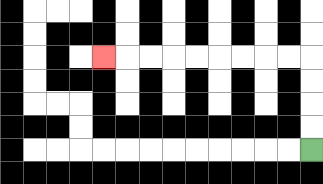{'start': '[13, 6]', 'end': '[4, 2]', 'path_directions': 'U,U,U,U,L,L,L,L,L,L,L,L,L', 'path_coordinates': '[[13, 6], [13, 5], [13, 4], [13, 3], [13, 2], [12, 2], [11, 2], [10, 2], [9, 2], [8, 2], [7, 2], [6, 2], [5, 2], [4, 2]]'}